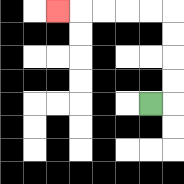{'start': '[6, 4]', 'end': '[2, 0]', 'path_directions': 'R,U,U,U,U,L,L,L,L,L', 'path_coordinates': '[[6, 4], [7, 4], [7, 3], [7, 2], [7, 1], [7, 0], [6, 0], [5, 0], [4, 0], [3, 0], [2, 0]]'}